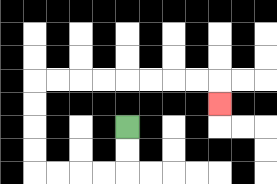{'start': '[5, 5]', 'end': '[9, 4]', 'path_directions': 'D,D,L,L,L,L,U,U,U,U,R,R,R,R,R,R,R,R,D', 'path_coordinates': '[[5, 5], [5, 6], [5, 7], [4, 7], [3, 7], [2, 7], [1, 7], [1, 6], [1, 5], [1, 4], [1, 3], [2, 3], [3, 3], [4, 3], [5, 3], [6, 3], [7, 3], [8, 3], [9, 3], [9, 4]]'}